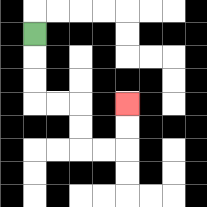{'start': '[1, 1]', 'end': '[5, 4]', 'path_directions': 'D,D,D,R,R,D,D,R,R,U,U', 'path_coordinates': '[[1, 1], [1, 2], [1, 3], [1, 4], [2, 4], [3, 4], [3, 5], [3, 6], [4, 6], [5, 6], [5, 5], [5, 4]]'}